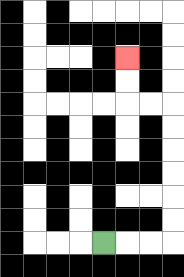{'start': '[4, 10]', 'end': '[5, 2]', 'path_directions': 'R,R,R,U,U,U,U,U,U,L,L,U,U', 'path_coordinates': '[[4, 10], [5, 10], [6, 10], [7, 10], [7, 9], [7, 8], [7, 7], [7, 6], [7, 5], [7, 4], [6, 4], [5, 4], [5, 3], [5, 2]]'}